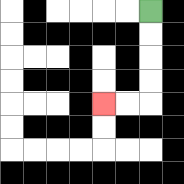{'start': '[6, 0]', 'end': '[4, 4]', 'path_directions': 'D,D,D,D,L,L', 'path_coordinates': '[[6, 0], [6, 1], [6, 2], [6, 3], [6, 4], [5, 4], [4, 4]]'}